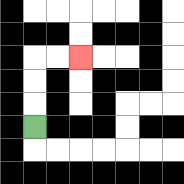{'start': '[1, 5]', 'end': '[3, 2]', 'path_directions': 'U,U,U,R,R', 'path_coordinates': '[[1, 5], [1, 4], [1, 3], [1, 2], [2, 2], [3, 2]]'}